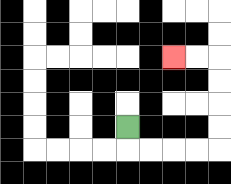{'start': '[5, 5]', 'end': '[7, 2]', 'path_directions': 'D,R,R,R,R,U,U,U,U,L,L', 'path_coordinates': '[[5, 5], [5, 6], [6, 6], [7, 6], [8, 6], [9, 6], [9, 5], [9, 4], [9, 3], [9, 2], [8, 2], [7, 2]]'}